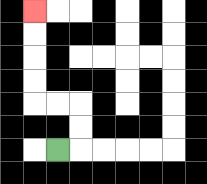{'start': '[2, 6]', 'end': '[1, 0]', 'path_directions': 'R,U,U,L,L,U,U,U,U', 'path_coordinates': '[[2, 6], [3, 6], [3, 5], [3, 4], [2, 4], [1, 4], [1, 3], [1, 2], [1, 1], [1, 0]]'}